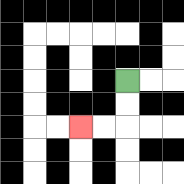{'start': '[5, 3]', 'end': '[3, 5]', 'path_directions': 'D,D,L,L', 'path_coordinates': '[[5, 3], [5, 4], [5, 5], [4, 5], [3, 5]]'}